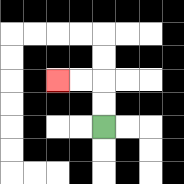{'start': '[4, 5]', 'end': '[2, 3]', 'path_directions': 'U,U,L,L', 'path_coordinates': '[[4, 5], [4, 4], [4, 3], [3, 3], [2, 3]]'}